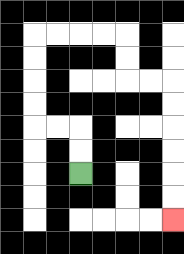{'start': '[3, 7]', 'end': '[7, 9]', 'path_directions': 'U,U,L,L,U,U,U,U,R,R,R,R,D,D,R,R,D,D,D,D,D,D', 'path_coordinates': '[[3, 7], [3, 6], [3, 5], [2, 5], [1, 5], [1, 4], [1, 3], [1, 2], [1, 1], [2, 1], [3, 1], [4, 1], [5, 1], [5, 2], [5, 3], [6, 3], [7, 3], [7, 4], [7, 5], [7, 6], [7, 7], [7, 8], [7, 9]]'}